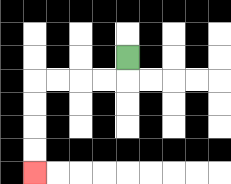{'start': '[5, 2]', 'end': '[1, 7]', 'path_directions': 'D,L,L,L,L,D,D,D,D', 'path_coordinates': '[[5, 2], [5, 3], [4, 3], [3, 3], [2, 3], [1, 3], [1, 4], [1, 5], [1, 6], [1, 7]]'}